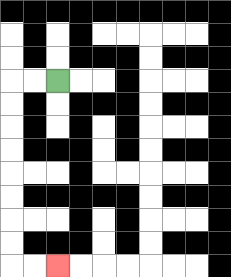{'start': '[2, 3]', 'end': '[2, 11]', 'path_directions': 'L,L,D,D,D,D,D,D,D,D,R,R', 'path_coordinates': '[[2, 3], [1, 3], [0, 3], [0, 4], [0, 5], [0, 6], [0, 7], [0, 8], [0, 9], [0, 10], [0, 11], [1, 11], [2, 11]]'}